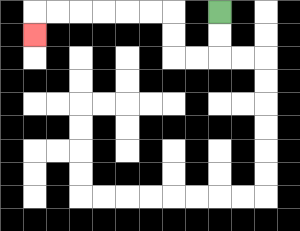{'start': '[9, 0]', 'end': '[1, 1]', 'path_directions': 'D,D,L,L,U,U,L,L,L,L,L,L,D', 'path_coordinates': '[[9, 0], [9, 1], [9, 2], [8, 2], [7, 2], [7, 1], [7, 0], [6, 0], [5, 0], [4, 0], [3, 0], [2, 0], [1, 0], [1, 1]]'}